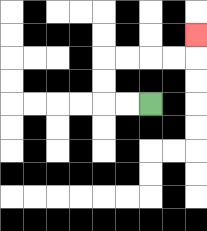{'start': '[6, 4]', 'end': '[8, 1]', 'path_directions': 'L,L,U,U,R,R,R,R,U', 'path_coordinates': '[[6, 4], [5, 4], [4, 4], [4, 3], [4, 2], [5, 2], [6, 2], [7, 2], [8, 2], [8, 1]]'}